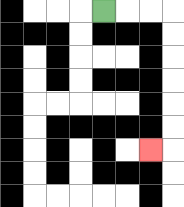{'start': '[4, 0]', 'end': '[6, 6]', 'path_directions': 'R,R,R,D,D,D,D,D,D,L', 'path_coordinates': '[[4, 0], [5, 0], [6, 0], [7, 0], [7, 1], [7, 2], [7, 3], [7, 4], [7, 5], [7, 6], [6, 6]]'}